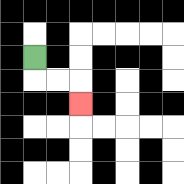{'start': '[1, 2]', 'end': '[3, 4]', 'path_directions': 'D,R,R,D', 'path_coordinates': '[[1, 2], [1, 3], [2, 3], [3, 3], [3, 4]]'}